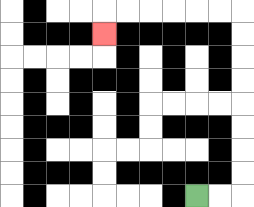{'start': '[8, 8]', 'end': '[4, 1]', 'path_directions': 'R,R,U,U,U,U,U,U,U,U,L,L,L,L,L,L,D', 'path_coordinates': '[[8, 8], [9, 8], [10, 8], [10, 7], [10, 6], [10, 5], [10, 4], [10, 3], [10, 2], [10, 1], [10, 0], [9, 0], [8, 0], [7, 0], [6, 0], [5, 0], [4, 0], [4, 1]]'}